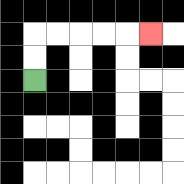{'start': '[1, 3]', 'end': '[6, 1]', 'path_directions': 'U,U,R,R,R,R,R', 'path_coordinates': '[[1, 3], [1, 2], [1, 1], [2, 1], [3, 1], [4, 1], [5, 1], [6, 1]]'}